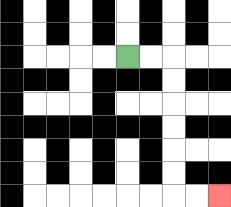{'start': '[5, 2]', 'end': '[9, 8]', 'path_directions': 'R,R,D,D,D,D,D,D,R,R', 'path_coordinates': '[[5, 2], [6, 2], [7, 2], [7, 3], [7, 4], [7, 5], [7, 6], [7, 7], [7, 8], [8, 8], [9, 8]]'}